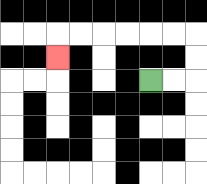{'start': '[6, 3]', 'end': '[2, 2]', 'path_directions': 'R,R,U,U,L,L,L,L,L,L,D', 'path_coordinates': '[[6, 3], [7, 3], [8, 3], [8, 2], [8, 1], [7, 1], [6, 1], [5, 1], [4, 1], [3, 1], [2, 1], [2, 2]]'}